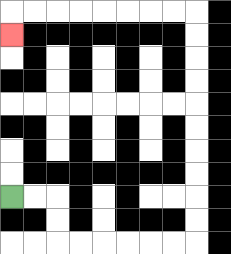{'start': '[0, 8]', 'end': '[0, 1]', 'path_directions': 'R,R,D,D,R,R,R,R,R,R,U,U,U,U,U,U,U,U,U,U,L,L,L,L,L,L,L,L,D', 'path_coordinates': '[[0, 8], [1, 8], [2, 8], [2, 9], [2, 10], [3, 10], [4, 10], [5, 10], [6, 10], [7, 10], [8, 10], [8, 9], [8, 8], [8, 7], [8, 6], [8, 5], [8, 4], [8, 3], [8, 2], [8, 1], [8, 0], [7, 0], [6, 0], [5, 0], [4, 0], [3, 0], [2, 0], [1, 0], [0, 0], [0, 1]]'}